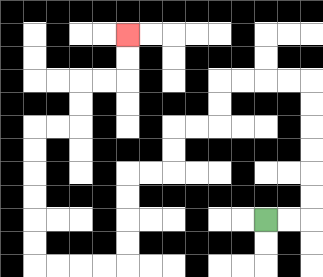{'start': '[11, 9]', 'end': '[5, 1]', 'path_directions': 'R,R,U,U,U,U,U,U,L,L,L,L,D,D,L,L,D,D,L,L,D,D,D,D,L,L,L,L,U,U,U,U,U,U,R,R,U,U,R,R,U,U', 'path_coordinates': '[[11, 9], [12, 9], [13, 9], [13, 8], [13, 7], [13, 6], [13, 5], [13, 4], [13, 3], [12, 3], [11, 3], [10, 3], [9, 3], [9, 4], [9, 5], [8, 5], [7, 5], [7, 6], [7, 7], [6, 7], [5, 7], [5, 8], [5, 9], [5, 10], [5, 11], [4, 11], [3, 11], [2, 11], [1, 11], [1, 10], [1, 9], [1, 8], [1, 7], [1, 6], [1, 5], [2, 5], [3, 5], [3, 4], [3, 3], [4, 3], [5, 3], [5, 2], [5, 1]]'}